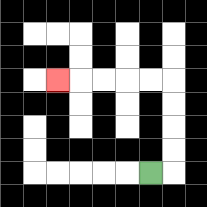{'start': '[6, 7]', 'end': '[2, 3]', 'path_directions': 'R,U,U,U,U,L,L,L,L,L', 'path_coordinates': '[[6, 7], [7, 7], [7, 6], [7, 5], [7, 4], [7, 3], [6, 3], [5, 3], [4, 3], [3, 3], [2, 3]]'}